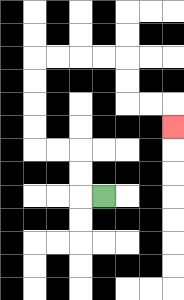{'start': '[4, 8]', 'end': '[7, 5]', 'path_directions': 'L,U,U,L,L,U,U,U,U,R,R,R,R,D,D,R,R,D', 'path_coordinates': '[[4, 8], [3, 8], [3, 7], [3, 6], [2, 6], [1, 6], [1, 5], [1, 4], [1, 3], [1, 2], [2, 2], [3, 2], [4, 2], [5, 2], [5, 3], [5, 4], [6, 4], [7, 4], [7, 5]]'}